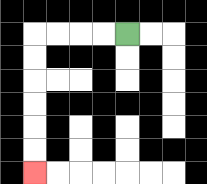{'start': '[5, 1]', 'end': '[1, 7]', 'path_directions': 'L,L,L,L,D,D,D,D,D,D', 'path_coordinates': '[[5, 1], [4, 1], [3, 1], [2, 1], [1, 1], [1, 2], [1, 3], [1, 4], [1, 5], [1, 6], [1, 7]]'}